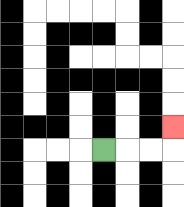{'start': '[4, 6]', 'end': '[7, 5]', 'path_directions': 'R,R,R,U', 'path_coordinates': '[[4, 6], [5, 6], [6, 6], [7, 6], [7, 5]]'}